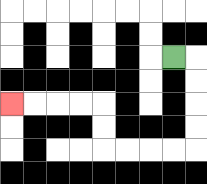{'start': '[7, 2]', 'end': '[0, 4]', 'path_directions': 'R,D,D,D,D,L,L,L,L,U,U,L,L,L,L', 'path_coordinates': '[[7, 2], [8, 2], [8, 3], [8, 4], [8, 5], [8, 6], [7, 6], [6, 6], [5, 6], [4, 6], [4, 5], [4, 4], [3, 4], [2, 4], [1, 4], [0, 4]]'}